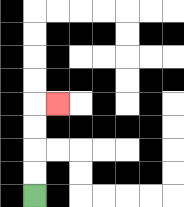{'start': '[1, 8]', 'end': '[2, 4]', 'path_directions': 'U,U,U,U,R', 'path_coordinates': '[[1, 8], [1, 7], [1, 6], [1, 5], [1, 4], [2, 4]]'}